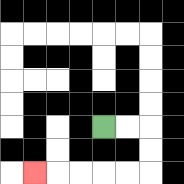{'start': '[4, 5]', 'end': '[1, 7]', 'path_directions': 'R,R,D,D,L,L,L,L,L', 'path_coordinates': '[[4, 5], [5, 5], [6, 5], [6, 6], [6, 7], [5, 7], [4, 7], [3, 7], [2, 7], [1, 7]]'}